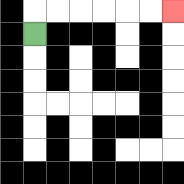{'start': '[1, 1]', 'end': '[7, 0]', 'path_directions': 'U,R,R,R,R,R,R', 'path_coordinates': '[[1, 1], [1, 0], [2, 0], [3, 0], [4, 0], [5, 0], [6, 0], [7, 0]]'}